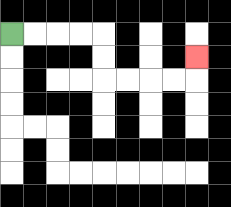{'start': '[0, 1]', 'end': '[8, 2]', 'path_directions': 'R,R,R,R,D,D,R,R,R,R,U', 'path_coordinates': '[[0, 1], [1, 1], [2, 1], [3, 1], [4, 1], [4, 2], [4, 3], [5, 3], [6, 3], [7, 3], [8, 3], [8, 2]]'}